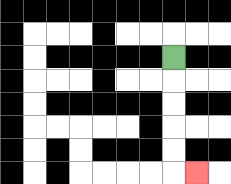{'start': '[7, 2]', 'end': '[8, 7]', 'path_directions': 'D,D,D,D,D,R', 'path_coordinates': '[[7, 2], [7, 3], [7, 4], [7, 5], [7, 6], [7, 7], [8, 7]]'}